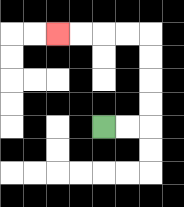{'start': '[4, 5]', 'end': '[2, 1]', 'path_directions': 'R,R,U,U,U,U,L,L,L,L', 'path_coordinates': '[[4, 5], [5, 5], [6, 5], [6, 4], [6, 3], [6, 2], [6, 1], [5, 1], [4, 1], [3, 1], [2, 1]]'}